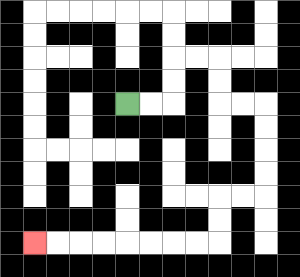{'start': '[5, 4]', 'end': '[1, 10]', 'path_directions': 'R,R,U,U,R,R,D,D,R,R,D,D,D,D,L,L,D,D,L,L,L,L,L,L,L,L', 'path_coordinates': '[[5, 4], [6, 4], [7, 4], [7, 3], [7, 2], [8, 2], [9, 2], [9, 3], [9, 4], [10, 4], [11, 4], [11, 5], [11, 6], [11, 7], [11, 8], [10, 8], [9, 8], [9, 9], [9, 10], [8, 10], [7, 10], [6, 10], [5, 10], [4, 10], [3, 10], [2, 10], [1, 10]]'}